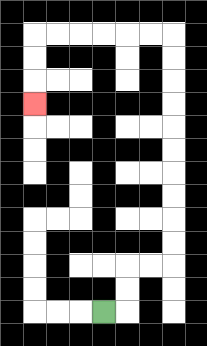{'start': '[4, 13]', 'end': '[1, 4]', 'path_directions': 'R,U,U,R,R,U,U,U,U,U,U,U,U,U,U,L,L,L,L,L,L,D,D,D', 'path_coordinates': '[[4, 13], [5, 13], [5, 12], [5, 11], [6, 11], [7, 11], [7, 10], [7, 9], [7, 8], [7, 7], [7, 6], [7, 5], [7, 4], [7, 3], [7, 2], [7, 1], [6, 1], [5, 1], [4, 1], [3, 1], [2, 1], [1, 1], [1, 2], [1, 3], [1, 4]]'}